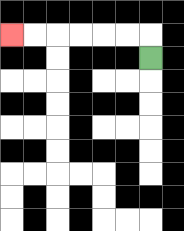{'start': '[6, 2]', 'end': '[0, 1]', 'path_directions': 'U,L,L,L,L,L,L', 'path_coordinates': '[[6, 2], [6, 1], [5, 1], [4, 1], [3, 1], [2, 1], [1, 1], [0, 1]]'}